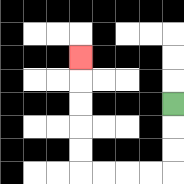{'start': '[7, 4]', 'end': '[3, 2]', 'path_directions': 'D,D,D,L,L,L,L,U,U,U,U,U', 'path_coordinates': '[[7, 4], [7, 5], [7, 6], [7, 7], [6, 7], [5, 7], [4, 7], [3, 7], [3, 6], [3, 5], [3, 4], [3, 3], [3, 2]]'}